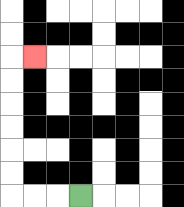{'start': '[3, 8]', 'end': '[1, 2]', 'path_directions': 'L,L,L,U,U,U,U,U,U,R', 'path_coordinates': '[[3, 8], [2, 8], [1, 8], [0, 8], [0, 7], [0, 6], [0, 5], [0, 4], [0, 3], [0, 2], [1, 2]]'}